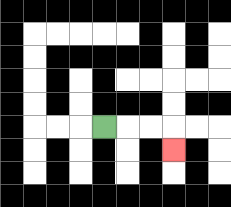{'start': '[4, 5]', 'end': '[7, 6]', 'path_directions': 'R,R,R,D', 'path_coordinates': '[[4, 5], [5, 5], [6, 5], [7, 5], [7, 6]]'}